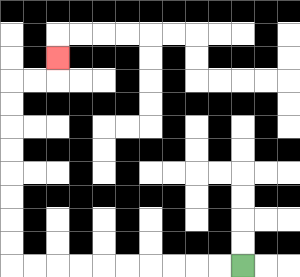{'start': '[10, 11]', 'end': '[2, 2]', 'path_directions': 'L,L,L,L,L,L,L,L,L,L,U,U,U,U,U,U,U,U,R,R,U', 'path_coordinates': '[[10, 11], [9, 11], [8, 11], [7, 11], [6, 11], [5, 11], [4, 11], [3, 11], [2, 11], [1, 11], [0, 11], [0, 10], [0, 9], [0, 8], [0, 7], [0, 6], [0, 5], [0, 4], [0, 3], [1, 3], [2, 3], [2, 2]]'}